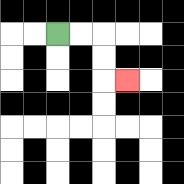{'start': '[2, 1]', 'end': '[5, 3]', 'path_directions': 'R,R,D,D,R', 'path_coordinates': '[[2, 1], [3, 1], [4, 1], [4, 2], [4, 3], [5, 3]]'}